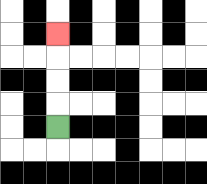{'start': '[2, 5]', 'end': '[2, 1]', 'path_directions': 'U,U,U,U', 'path_coordinates': '[[2, 5], [2, 4], [2, 3], [2, 2], [2, 1]]'}